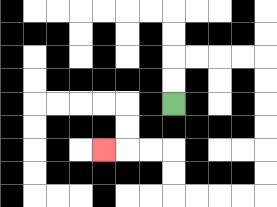{'start': '[7, 4]', 'end': '[4, 6]', 'path_directions': 'U,U,R,R,R,R,D,D,D,D,D,D,L,L,L,L,U,U,L,L,L', 'path_coordinates': '[[7, 4], [7, 3], [7, 2], [8, 2], [9, 2], [10, 2], [11, 2], [11, 3], [11, 4], [11, 5], [11, 6], [11, 7], [11, 8], [10, 8], [9, 8], [8, 8], [7, 8], [7, 7], [7, 6], [6, 6], [5, 6], [4, 6]]'}